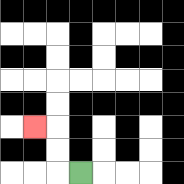{'start': '[3, 7]', 'end': '[1, 5]', 'path_directions': 'L,U,U,L', 'path_coordinates': '[[3, 7], [2, 7], [2, 6], [2, 5], [1, 5]]'}